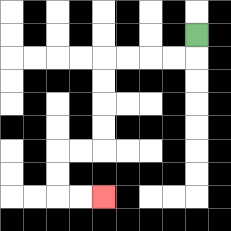{'start': '[8, 1]', 'end': '[4, 8]', 'path_directions': 'D,L,L,L,L,D,D,D,D,L,L,D,D,R,R', 'path_coordinates': '[[8, 1], [8, 2], [7, 2], [6, 2], [5, 2], [4, 2], [4, 3], [4, 4], [4, 5], [4, 6], [3, 6], [2, 6], [2, 7], [2, 8], [3, 8], [4, 8]]'}